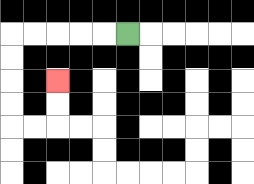{'start': '[5, 1]', 'end': '[2, 3]', 'path_directions': 'L,L,L,L,L,D,D,D,D,R,R,U,U', 'path_coordinates': '[[5, 1], [4, 1], [3, 1], [2, 1], [1, 1], [0, 1], [0, 2], [0, 3], [0, 4], [0, 5], [1, 5], [2, 5], [2, 4], [2, 3]]'}